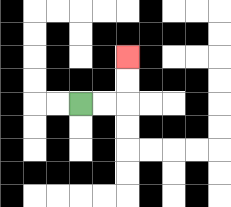{'start': '[3, 4]', 'end': '[5, 2]', 'path_directions': 'R,R,U,U', 'path_coordinates': '[[3, 4], [4, 4], [5, 4], [5, 3], [5, 2]]'}